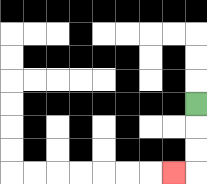{'start': '[8, 4]', 'end': '[7, 7]', 'path_directions': 'D,D,D,L', 'path_coordinates': '[[8, 4], [8, 5], [8, 6], [8, 7], [7, 7]]'}